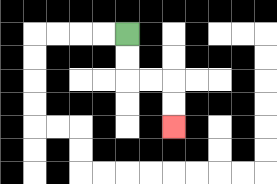{'start': '[5, 1]', 'end': '[7, 5]', 'path_directions': 'D,D,R,R,D,D', 'path_coordinates': '[[5, 1], [5, 2], [5, 3], [6, 3], [7, 3], [7, 4], [7, 5]]'}